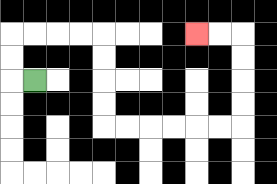{'start': '[1, 3]', 'end': '[8, 1]', 'path_directions': 'L,U,U,R,R,R,R,D,D,D,D,R,R,R,R,R,R,U,U,U,U,L,L', 'path_coordinates': '[[1, 3], [0, 3], [0, 2], [0, 1], [1, 1], [2, 1], [3, 1], [4, 1], [4, 2], [4, 3], [4, 4], [4, 5], [5, 5], [6, 5], [7, 5], [8, 5], [9, 5], [10, 5], [10, 4], [10, 3], [10, 2], [10, 1], [9, 1], [8, 1]]'}